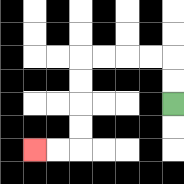{'start': '[7, 4]', 'end': '[1, 6]', 'path_directions': 'U,U,L,L,L,L,D,D,D,D,L,L', 'path_coordinates': '[[7, 4], [7, 3], [7, 2], [6, 2], [5, 2], [4, 2], [3, 2], [3, 3], [3, 4], [3, 5], [3, 6], [2, 6], [1, 6]]'}